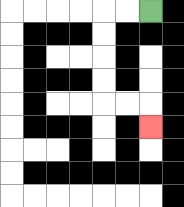{'start': '[6, 0]', 'end': '[6, 5]', 'path_directions': 'L,L,D,D,D,D,R,R,D', 'path_coordinates': '[[6, 0], [5, 0], [4, 0], [4, 1], [4, 2], [4, 3], [4, 4], [5, 4], [6, 4], [6, 5]]'}